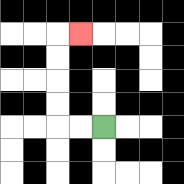{'start': '[4, 5]', 'end': '[3, 1]', 'path_directions': 'L,L,U,U,U,U,R', 'path_coordinates': '[[4, 5], [3, 5], [2, 5], [2, 4], [2, 3], [2, 2], [2, 1], [3, 1]]'}